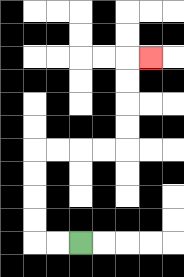{'start': '[3, 10]', 'end': '[6, 2]', 'path_directions': 'L,L,U,U,U,U,R,R,R,R,U,U,U,U,R', 'path_coordinates': '[[3, 10], [2, 10], [1, 10], [1, 9], [1, 8], [1, 7], [1, 6], [2, 6], [3, 6], [4, 6], [5, 6], [5, 5], [5, 4], [5, 3], [5, 2], [6, 2]]'}